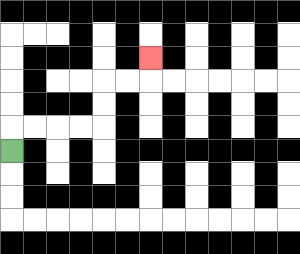{'start': '[0, 6]', 'end': '[6, 2]', 'path_directions': 'U,R,R,R,R,U,U,R,R,U', 'path_coordinates': '[[0, 6], [0, 5], [1, 5], [2, 5], [3, 5], [4, 5], [4, 4], [4, 3], [5, 3], [6, 3], [6, 2]]'}